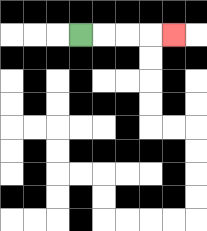{'start': '[3, 1]', 'end': '[7, 1]', 'path_directions': 'R,R,R,R', 'path_coordinates': '[[3, 1], [4, 1], [5, 1], [6, 1], [7, 1]]'}